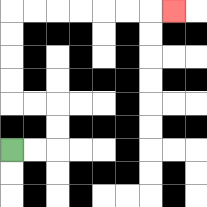{'start': '[0, 6]', 'end': '[7, 0]', 'path_directions': 'R,R,U,U,L,L,U,U,U,U,R,R,R,R,R,R,R', 'path_coordinates': '[[0, 6], [1, 6], [2, 6], [2, 5], [2, 4], [1, 4], [0, 4], [0, 3], [0, 2], [0, 1], [0, 0], [1, 0], [2, 0], [3, 0], [4, 0], [5, 0], [6, 0], [7, 0]]'}